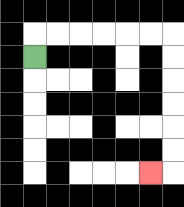{'start': '[1, 2]', 'end': '[6, 7]', 'path_directions': 'U,R,R,R,R,R,R,D,D,D,D,D,D,L', 'path_coordinates': '[[1, 2], [1, 1], [2, 1], [3, 1], [4, 1], [5, 1], [6, 1], [7, 1], [7, 2], [7, 3], [7, 4], [7, 5], [7, 6], [7, 7], [6, 7]]'}